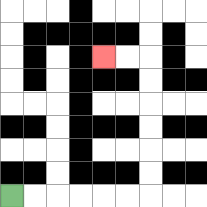{'start': '[0, 8]', 'end': '[4, 2]', 'path_directions': 'R,R,R,R,R,R,U,U,U,U,U,U,L,L', 'path_coordinates': '[[0, 8], [1, 8], [2, 8], [3, 8], [4, 8], [5, 8], [6, 8], [6, 7], [6, 6], [6, 5], [6, 4], [6, 3], [6, 2], [5, 2], [4, 2]]'}